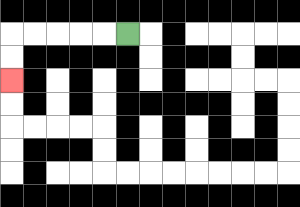{'start': '[5, 1]', 'end': '[0, 3]', 'path_directions': 'L,L,L,L,L,D,D', 'path_coordinates': '[[5, 1], [4, 1], [3, 1], [2, 1], [1, 1], [0, 1], [0, 2], [0, 3]]'}